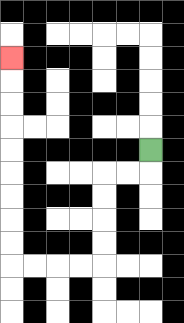{'start': '[6, 6]', 'end': '[0, 2]', 'path_directions': 'D,L,L,D,D,D,D,L,L,L,L,U,U,U,U,U,U,U,U,U', 'path_coordinates': '[[6, 6], [6, 7], [5, 7], [4, 7], [4, 8], [4, 9], [4, 10], [4, 11], [3, 11], [2, 11], [1, 11], [0, 11], [0, 10], [0, 9], [0, 8], [0, 7], [0, 6], [0, 5], [0, 4], [0, 3], [0, 2]]'}